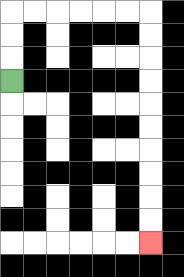{'start': '[0, 3]', 'end': '[6, 10]', 'path_directions': 'U,U,U,R,R,R,R,R,R,D,D,D,D,D,D,D,D,D,D', 'path_coordinates': '[[0, 3], [0, 2], [0, 1], [0, 0], [1, 0], [2, 0], [3, 0], [4, 0], [5, 0], [6, 0], [6, 1], [6, 2], [6, 3], [6, 4], [6, 5], [6, 6], [6, 7], [6, 8], [6, 9], [6, 10]]'}